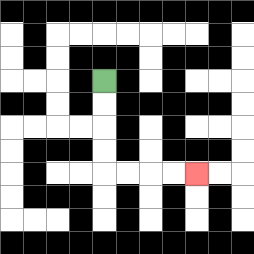{'start': '[4, 3]', 'end': '[8, 7]', 'path_directions': 'D,D,D,D,R,R,R,R', 'path_coordinates': '[[4, 3], [4, 4], [4, 5], [4, 6], [4, 7], [5, 7], [6, 7], [7, 7], [8, 7]]'}